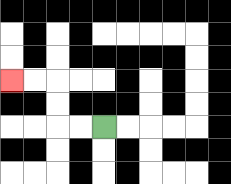{'start': '[4, 5]', 'end': '[0, 3]', 'path_directions': 'L,L,U,U,L,L', 'path_coordinates': '[[4, 5], [3, 5], [2, 5], [2, 4], [2, 3], [1, 3], [0, 3]]'}